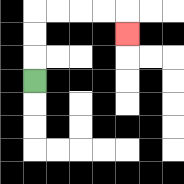{'start': '[1, 3]', 'end': '[5, 1]', 'path_directions': 'U,U,U,R,R,R,R,D', 'path_coordinates': '[[1, 3], [1, 2], [1, 1], [1, 0], [2, 0], [3, 0], [4, 0], [5, 0], [5, 1]]'}